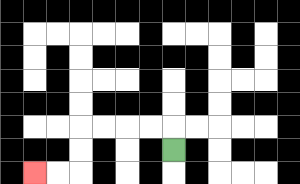{'start': '[7, 6]', 'end': '[1, 7]', 'path_directions': 'U,L,L,L,L,D,D,L,L', 'path_coordinates': '[[7, 6], [7, 5], [6, 5], [5, 5], [4, 5], [3, 5], [3, 6], [3, 7], [2, 7], [1, 7]]'}